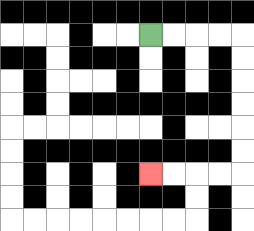{'start': '[6, 1]', 'end': '[6, 7]', 'path_directions': 'R,R,R,R,D,D,D,D,D,D,L,L,L,L', 'path_coordinates': '[[6, 1], [7, 1], [8, 1], [9, 1], [10, 1], [10, 2], [10, 3], [10, 4], [10, 5], [10, 6], [10, 7], [9, 7], [8, 7], [7, 7], [6, 7]]'}